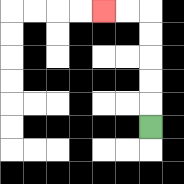{'start': '[6, 5]', 'end': '[4, 0]', 'path_directions': 'U,U,U,U,U,L,L', 'path_coordinates': '[[6, 5], [6, 4], [6, 3], [6, 2], [6, 1], [6, 0], [5, 0], [4, 0]]'}